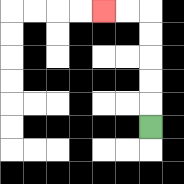{'start': '[6, 5]', 'end': '[4, 0]', 'path_directions': 'U,U,U,U,U,L,L', 'path_coordinates': '[[6, 5], [6, 4], [6, 3], [6, 2], [6, 1], [6, 0], [5, 0], [4, 0]]'}